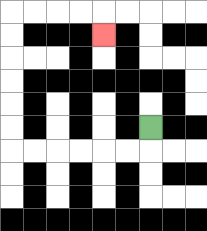{'start': '[6, 5]', 'end': '[4, 1]', 'path_directions': 'D,L,L,L,L,L,L,U,U,U,U,U,U,R,R,R,R,D', 'path_coordinates': '[[6, 5], [6, 6], [5, 6], [4, 6], [3, 6], [2, 6], [1, 6], [0, 6], [0, 5], [0, 4], [0, 3], [0, 2], [0, 1], [0, 0], [1, 0], [2, 0], [3, 0], [4, 0], [4, 1]]'}